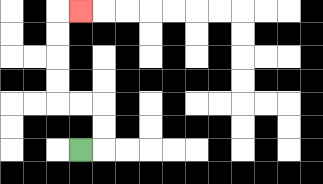{'start': '[3, 6]', 'end': '[3, 0]', 'path_directions': 'R,U,U,L,L,U,U,U,U,R', 'path_coordinates': '[[3, 6], [4, 6], [4, 5], [4, 4], [3, 4], [2, 4], [2, 3], [2, 2], [2, 1], [2, 0], [3, 0]]'}